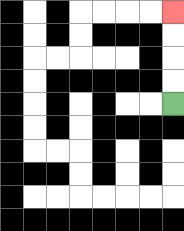{'start': '[7, 4]', 'end': '[7, 0]', 'path_directions': 'U,U,U,U', 'path_coordinates': '[[7, 4], [7, 3], [7, 2], [7, 1], [7, 0]]'}